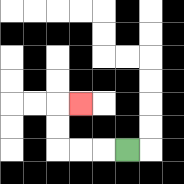{'start': '[5, 6]', 'end': '[3, 4]', 'path_directions': 'L,L,L,U,U,R', 'path_coordinates': '[[5, 6], [4, 6], [3, 6], [2, 6], [2, 5], [2, 4], [3, 4]]'}